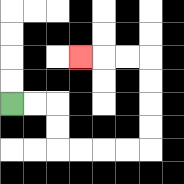{'start': '[0, 4]', 'end': '[3, 2]', 'path_directions': 'R,R,D,D,R,R,R,R,U,U,U,U,L,L,L', 'path_coordinates': '[[0, 4], [1, 4], [2, 4], [2, 5], [2, 6], [3, 6], [4, 6], [5, 6], [6, 6], [6, 5], [6, 4], [6, 3], [6, 2], [5, 2], [4, 2], [3, 2]]'}